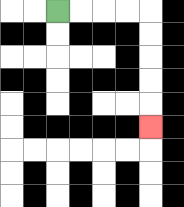{'start': '[2, 0]', 'end': '[6, 5]', 'path_directions': 'R,R,R,R,D,D,D,D,D', 'path_coordinates': '[[2, 0], [3, 0], [4, 0], [5, 0], [6, 0], [6, 1], [6, 2], [6, 3], [6, 4], [6, 5]]'}